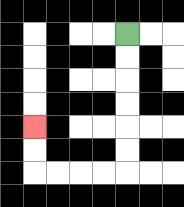{'start': '[5, 1]', 'end': '[1, 5]', 'path_directions': 'D,D,D,D,D,D,L,L,L,L,U,U', 'path_coordinates': '[[5, 1], [5, 2], [5, 3], [5, 4], [5, 5], [5, 6], [5, 7], [4, 7], [3, 7], [2, 7], [1, 7], [1, 6], [1, 5]]'}